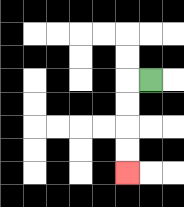{'start': '[6, 3]', 'end': '[5, 7]', 'path_directions': 'L,D,D,D,D', 'path_coordinates': '[[6, 3], [5, 3], [5, 4], [5, 5], [5, 6], [5, 7]]'}